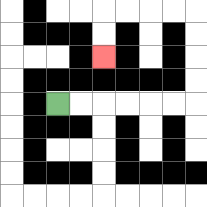{'start': '[2, 4]', 'end': '[4, 2]', 'path_directions': 'R,R,R,R,R,R,U,U,U,U,L,L,L,L,D,D', 'path_coordinates': '[[2, 4], [3, 4], [4, 4], [5, 4], [6, 4], [7, 4], [8, 4], [8, 3], [8, 2], [8, 1], [8, 0], [7, 0], [6, 0], [5, 0], [4, 0], [4, 1], [4, 2]]'}